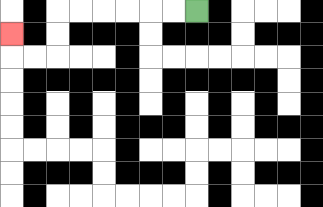{'start': '[8, 0]', 'end': '[0, 1]', 'path_directions': 'L,L,L,L,L,L,D,D,L,L,U', 'path_coordinates': '[[8, 0], [7, 0], [6, 0], [5, 0], [4, 0], [3, 0], [2, 0], [2, 1], [2, 2], [1, 2], [0, 2], [0, 1]]'}